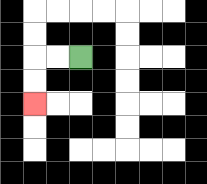{'start': '[3, 2]', 'end': '[1, 4]', 'path_directions': 'L,L,D,D', 'path_coordinates': '[[3, 2], [2, 2], [1, 2], [1, 3], [1, 4]]'}